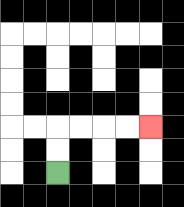{'start': '[2, 7]', 'end': '[6, 5]', 'path_directions': 'U,U,R,R,R,R', 'path_coordinates': '[[2, 7], [2, 6], [2, 5], [3, 5], [4, 5], [5, 5], [6, 5]]'}